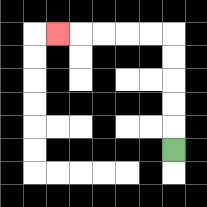{'start': '[7, 6]', 'end': '[2, 1]', 'path_directions': 'U,U,U,U,U,L,L,L,L,L', 'path_coordinates': '[[7, 6], [7, 5], [7, 4], [7, 3], [7, 2], [7, 1], [6, 1], [5, 1], [4, 1], [3, 1], [2, 1]]'}